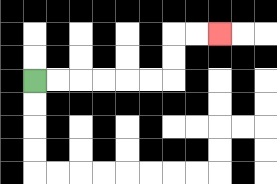{'start': '[1, 3]', 'end': '[9, 1]', 'path_directions': 'R,R,R,R,R,R,U,U,R,R', 'path_coordinates': '[[1, 3], [2, 3], [3, 3], [4, 3], [5, 3], [6, 3], [7, 3], [7, 2], [7, 1], [8, 1], [9, 1]]'}